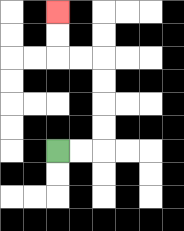{'start': '[2, 6]', 'end': '[2, 0]', 'path_directions': 'R,R,U,U,U,U,L,L,U,U', 'path_coordinates': '[[2, 6], [3, 6], [4, 6], [4, 5], [4, 4], [4, 3], [4, 2], [3, 2], [2, 2], [2, 1], [2, 0]]'}